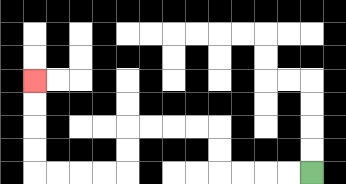{'start': '[13, 7]', 'end': '[1, 3]', 'path_directions': 'L,L,L,L,U,U,L,L,L,L,D,D,L,L,L,L,U,U,U,U', 'path_coordinates': '[[13, 7], [12, 7], [11, 7], [10, 7], [9, 7], [9, 6], [9, 5], [8, 5], [7, 5], [6, 5], [5, 5], [5, 6], [5, 7], [4, 7], [3, 7], [2, 7], [1, 7], [1, 6], [1, 5], [1, 4], [1, 3]]'}